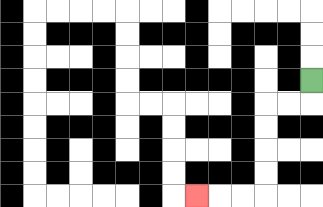{'start': '[13, 3]', 'end': '[8, 8]', 'path_directions': 'D,L,L,D,D,D,D,L,L,L', 'path_coordinates': '[[13, 3], [13, 4], [12, 4], [11, 4], [11, 5], [11, 6], [11, 7], [11, 8], [10, 8], [9, 8], [8, 8]]'}